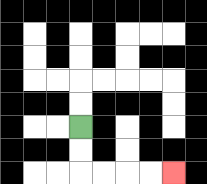{'start': '[3, 5]', 'end': '[7, 7]', 'path_directions': 'D,D,R,R,R,R', 'path_coordinates': '[[3, 5], [3, 6], [3, 7], [4, 7], [5, 7], [6, 7], [7, 7]]'}